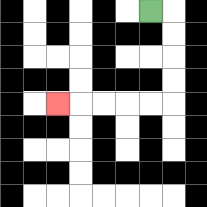{'start': '[6, 0]', 'end': '[2, 4]', 'path_directions': 'R,D,D,D,D,L,L,L,L,L', 'path_coordinates': '[[6, 0], [7, 0], [7, 1], [7, 2], [7, 3], [7, 4], [6, 4], [5, 4], [4, 4], [3, 4], [2, 4]]'}